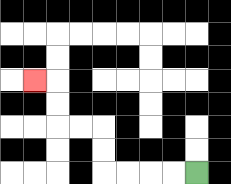{'start': '[8, 7]', 'end': '[1, 3]', 'path_directions': 'L,L,L,L,U,U,L,L,U,U,L', 'path_coordinates': '[[8, 7], [7, 7], [6, 7], [5, 7], [4, 7], [4, 6], [4, 5], [3, 5], [2, 5], [2, 4], [2, 3], [1, 3]]'}